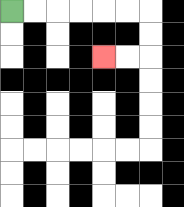{'start': '[0, 0]', 'end': '[4, 2]', 'path_directions': 'R,R,R,R,R,R,D,D,L,L', 'path_coordinates': '[[0, 0], [1, 0], [2, 0], [3, 0], [4, 0], [5, 0], [6, 0], [6, 1], [6, 2], [5, 2], [4, 2]]'}